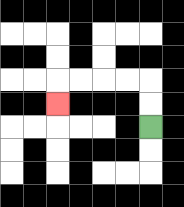{'start': '[6, 5]', 'end': '[2, 4]', 'path_directions': 'U,U,L,L,L,L,D', 'path_coordinates': '[[6, 5], [6, 4], [6, 3], [5, 3], [4, 3], [3, 3], [2, 3], [2, 4]]'}